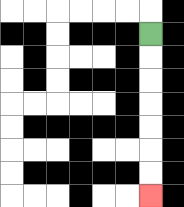{'start': '[6, 1]', 'end': '[6, 8]', 'path_directions': 'D,D,D,D,D,D,D', 'path_coordinates': '[[6, 1], [6, 2], [6, 3], [6, 4], [6, 5], [6, 6], [6, 7], [6, 8]]'}